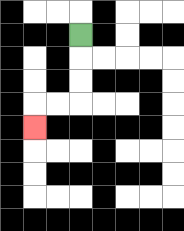{'start': '[3, 1]', 'end': '[1, 5]', 'path_directions': 'D,D,D,L,L,D', 'path_coordinates': '[[3, 1], [3, 2], [3, 3], [3, 4], [2, 4], [1, 4], [1, 5]]'}